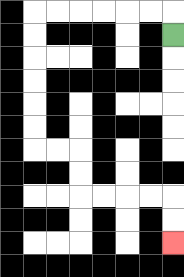{'start': '[7, 1]', 'end': '[7, 10]', 'path_directions': 'U,L,L,L,L,L,L,D,D,D,D,D,D,R,R,D,D,R,R,R,R,D,D', 'path_coordinates': '[[7, 1], [7, 0], [6, 0], [5, 0], [4, 0], [3, 0], [2, 0], [1, 0], [1, 1], [1, 2], [1, 3], [1, 4], [1, 5], [1, 6], [2, 6], [3, 6], [3, 7], [3, 8], [4, 8], [5, 8], [6, 8], [7, 8], [7, 9], [7, 10]]'}